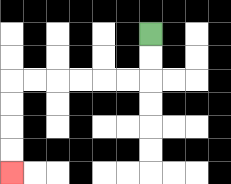{'start': '[6, 1]', 'end': '[0, 7]', 'path_directions': 'D,D,L,L,L,L,L,L,D,D,D,D', 'path_coordinates': '[[6, 1], [6, 2], [6, 3], [5, 3], [4, 3], [3, 3], [2, 3], [1, 3], [0, 3], [0, 4], [0, 5], [0, 6], [0, 7]]'}